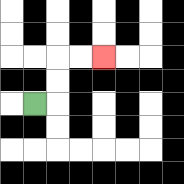{'start': '[1, 4]', 'end': '[4, 2]', 'path_directions': 'R,U,U,R,R', 'path_coordinates': '[[1, 4], [2, 4], [2, 3], [2, 2], [3, 2], [4, 2]]'}